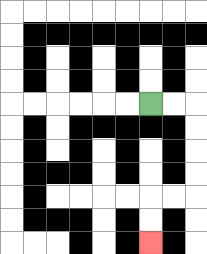{'start': '[6, 4]', 'end': '[6, 10]', 'path_directions': 'R,R,D,D,D,D,L,L,D,D', 'path_coordinates': '[[6, 4], [7, 4], [8, 4], [8, 5], [8, 6], [8, 7], [8, 8], [7, 8], [6, 8], [6, 9], [6, 10]]'}